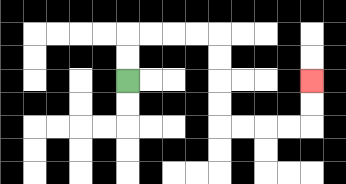{'start': '[5, 3]', 'end': '[13, 3]', 'path_directions': 'U,U,R,R,R,R,D,D,D,D,R,R,R,R,U,U', 'path_coordinates': '[[5, 3], [5, 2], [5, 1], [6, 1], [7, 1], [8, 1], [9, 1], [9, 2], [9, 3], [9, 4], [9, 5], [10, 5], [11, 5], [12, 5], [13, 5], [13, 4], [13, 3]]'}